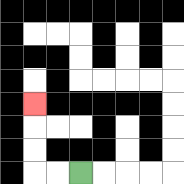{'start': '[3, 7]', 'end': '[1, 4]', 'path_directions': 'L,L,U,U,U', 'path_coordinates': '[[3, 7], [2, 7], [1, 7], [1, 6], [1, 5], [1, 4]]'}